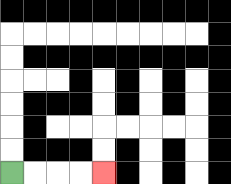{'start': '[0, 7]', 'end': '[4, 7]', 'path_directions': 'R,R,R,R', 'path_coordinates': '[[0, 7], [1, 7], [2, 7], [3, 7], [4, 7]]'}